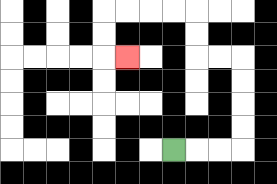{'start': '[7, 6]', 'end': '[5, 2]', 'path_directions': 'R,R,R,U,U,U,U,L,L,U,U,L,L,L,L,D,D,R', 'path_coordinates': '[[7, 6], [8, 6], [9, 6], [10, 6], [10, 5], [10, 4], [10, 3], [10, 2], [9, 2], [8, 2], [8, 1], [8, 0], [7, 0], [6, 0], [5, 0], [4, 0], [4, 1], [4, 2], [5, 2]]'}